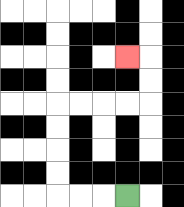{'start': '[5, 8]', 'end': '[5, 2]', 'path_directions': 'L,L,L,U,U,U,U,R,R,R,R,U,U,L', 'path_coordinates': '[[5, 8], [4, 8], [3, 8], [2, 8], [2, 7], [2, 6], [2, 5], [2, 4], [3, 4], [4, 4], [5, 4], [6, 4], [6, 3], [6, 2], [5, 2]]'}